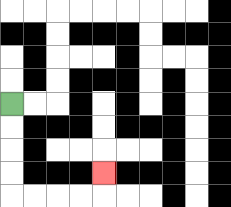{'start': '[0, 4]', 'end': '[4, 7]', 'path_directions': 'D,D,D,D,R,R,R,R,U', 'path_coordinates': '[[0, 4], [0, 5], [0, 6], [0, 7], [0, 8], [1, 8], [2, 8], [3, 8], [4, 8], [4, 7]]'}